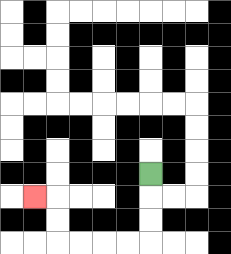{'start': '[6, 7]', 'end': '[1, 8]', 'path_directions': 'D,D,D,L,L,L,L,U,U,L', 'path_coordinates': '[[6, 7], [6, 8], [6, 9], [6, 10], [5, 10], [4, 10], [3, 10], [2, 10], [2, 9], [2, 8], [1, 8]]'}